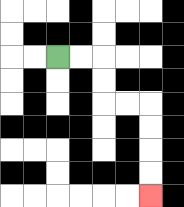{'start': '[2, 2]', 'end': '[6, 8]', 'path_directions': 'R,R,D,D,R,R,D,D,D,D', 'path_coordinates': '[[2, 2], [3, 2], [4, 2], [4, 3], [4, 4], [5, 4], [6, 4], [6, 5], [6, 6], [6, 7], [6, 8]]'}